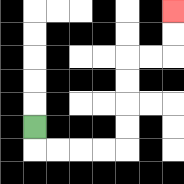{'start': '[1, 5]', 'end': '[7, 0]', 'path_directions': 'D,R,R,R,R,U,U,U,U,R,R,U,U', 'path_coordinates': '[[1, 5], [1, 6], [2, 6], [3, 6], [4, 6], [5, 6], [5, 5], [5, 4], [5, 3], [5, 2], [6, 2], [7, 2], [7, 1], [7, 0]]'}